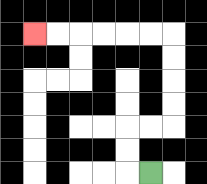{'start': '[6, 7]', 'end': '[1, 1]', 'path_directions': 'L,U,U,R,R,U,U,U,U,L,L,L,L,L,L', 'path_coordinates': '[[6, 7], [5, 7], [5, 6], [5, 5], [6, 5], [7, 5], [7, 4], [7, 3], [7, 2], [7, 1], [6, 1], [5, 1], [4, 1], [3, 1], [2, 1], [1, 1]]'}